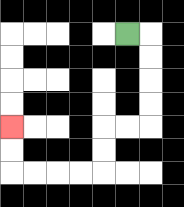{'start': '[5, 1]', 'end': '[0, 5]', 'path_directions': 'R,D,D,D,D,L,L,D,D,L,L,L,L,U,U', 'path_coordinates': '[[5, 1], [6, 1], [6, 2], [6, 3], [6, 4], [6, 5], [5, 5], [4, 5], [4, 6], [4, 7], [3, 7], [2, 7], [1, 7], [0, 7], [0, 6], [0, 5]]'}